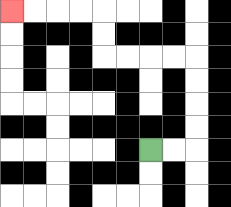{'start': '[6, 6]', 'end': '[0, 0]', 'path_directions': 'R,R,U,U,U,U,L,L,L,L,U,U,L,L,L,L', 'path_coordinates': '[[6, 6], [7, 6], [8, 6], [8, 5], [8, 4], [8, 3], [8, 2], [7, 2], [6, 2], [5, 2], [4, 2], [4, 1], [4, 0], [3, 0], [2, 0], [1, 0], [0, 0]]'}